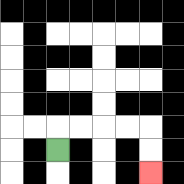{'start': '[2, 6]', 'end': '[6, 7]', 'path_directions': 'U,R,R,R,R,D,D', 'path_coordinates': '[[2, 6], [2, 5], [3, 5], [4, 5], [5, 5], [6, 5], [6, 6], [6, 7]]'}